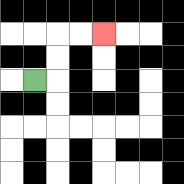{'start': '[1, 3]', 'end': '[4, 1]', 'path_directions': 'R,U,U,R,R', 'path_coordinates': '[[1, 3], [2, 3], [2, 2], [2, 1], [3, 1], [4, 1]]'}